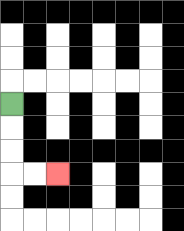{'start': '[0, 4]', 'end': '[2, 7]', 'path_directions': 'D,D,D,R,R', 'path_coordinates': '[[0, 4], [0, 5], [0, 6], [0, 7], [1, 7], [2, 7]]'}